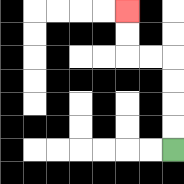{'start': '[7, 6]', 'end': '[5, 0]', 'path_directions': 'U,U,U,U,L,L,U,U', 'path_coordinates': '[[7, 6], [7, 5], [7, 4], [7, 3], [7, 2], [6, 2], [5, 2], [5, 1], [5, 0]]'}